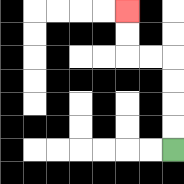{'start': '[7, 6]', 'end': '[5, 0]', 'path_directions': 'U,U,U,U,L,L,U,U', 'path_coordinates': '[[7, 6], [7, 5], [7, 4], [7, 3], [7, 2], [6, 2], [5, 2], [5, 1], [5, 0]]'}